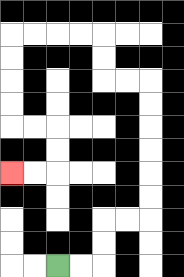{'start': '[2, 11]', 'end': '[0, 7]', 'path_directions': 'R,R,U,U,R,R,U,U,U,U,U,U,L,L,U,U,L,L,L,L,D,D,D,D,R,R,D,D,L,L', 'path_coordinates': '[[2, 11], [3, 11], [4, 11], [4, 10], [4, 9], [5, 9], [6, 9], [6, 8], [6, 7], [6, 6], [6, 5], [6, 4], [6, 3], [5, 3], [4, 3], [4, 2], [4, 1], [3, 1], [2, 1], [1, 1], [0, 1], [0, 2], [0, 3], [0, 4], [0, 5], [1, 5], [2, 5], [2, 6], [2, 7], [1, 7], [0, 7]]'}